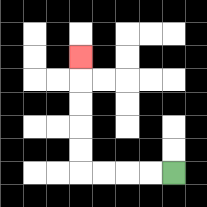{'start': '[7, 7]', 'end': '[3, 2]', 'path_directions': 'L,L,L,L,U,U,U,U,U', 'path_coordinates': '[[7, 7], [6, 7], [5, 7], [4, 7], [3, 7], [3, 6], [3, 5], [3, 4], [3, 3], [3, 2]]'}